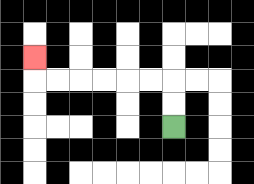{'start': '[7, 5]', 'end': '[1, 2]', 'path_directions': 'U,U,L,L,L,L,L,L,U', 'path_coordinates': '[[7, 5], [7, 4], [7, 3], [6, 3], [5, 3], [4, 3], [3, 3], [2, 3], [1, 3], [1, 2]]'}